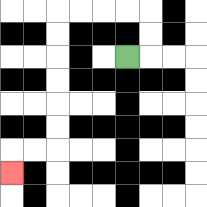{'start': '[5, 2]', 'end': '[0, 7]', 'path_directions': 'R,U,U,L,L,L,L,D,D,D,D,D,D,L,L,D', 'path_coordinates': '[[5, 2], [6, 2], [6, 1], [6, 0], [5, 0], [4, 0], [3, 0], [2, 0], [2, 1], [2, 2], [2, 3], [2, 4], [2, 5], [2, 6], [1, 6], [0, 6], [0, 7]]'}